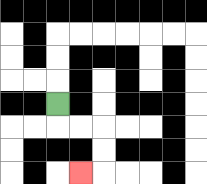{'start': '[2, 4]', 'end': '[3, 7]', 'path_directions': 'D,R,R,D,D,L', 'path_coordinates': '[[2, 4], [2, 5], [3, 5], [4, 5], [4, 6], [4, 7], [3, 7]]'}